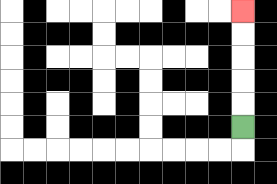{'start': '[10, 5]', 'end': '[10, 0]', 'path_directions': 'U,U,U,U,U', 'path_coordinates': '[[10, 5], [10, 4], [10, 3], [10, 2], [10, 1], [10, 0]]'}